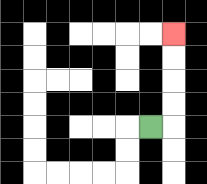{'start': '[6, 5]', 'end': '[7, 1]', 'path_directions': 'R,U,U,U,U', 'path_coordinates': '[[6, 5], [7, 5], [7, 4], [7, 3], [7, 2], [7, 1]]'}